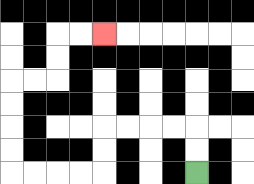{'start': '[8, 7]', 'end': '[4, 1]', 'path_directions': 'U,U,L,L,L,L,D,D,L,L,L,L,U,U,U,U,R,R,U,U,R,R', 'path_coordinates': '[[8, 7], [8, 6], [8, 5], [7, 5], [6, 5], [5, 5], [4, 5], [4, 6], [4, 7], [3, 7], [2, 7], [1, 7], [0, 7], [0, 6], [0, 5], [0, 4], [0, 3], [1, 3], [2, 3], [2, 2], [2, 1], [3, 1], [4, 1]]'}